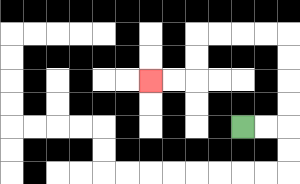{'start': '[10, 5]', 'end': '[6, 3]', 'path_directions': 'R,R,U,U,U,U,L,L,L,L,D,D,L,L', 'path_coordinates': '[[10, 5], [11, 5], [12, 5], [12, 4], [12, 3], [12, 2], [12, 1], [11, 1], [10, 1], [9, 1], [8, 1], [8, 2], [8, 3], [7, 3], [6, 3]]'}